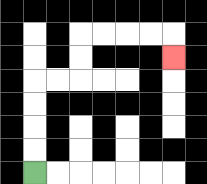{'start': '[1, 7]', 'end': '[7, 2]', 'path_directions': 'U,U,U,U,R,R,U,U,R,R,R,R,D', 'path_coordinates': '[[1, 7], [1, 6], [1, 5], [1, 4], [1, 3], [2, 3], [3, 3], [3, 2], [3, 1], [4, 1], [5, 1], [6, 1], [7, 1], [7, 2]]'}